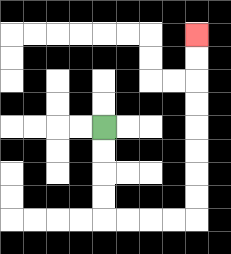{'start': '[4, 5]', 'end': '[8, 1]', 'path_directions': 'D,D,D,D,R,R,R,R,U,U,U,U,U,U,U,U', 'path_coordinates': '[[4, 5], [4, 6], [4, 7], [4, 8], [4, 9], [5, 9], [6, 9], [7, 9], [8, 9], [8, 8], [8, 7], [8, 6], [8, 5], [8, 4], [8, 3], [8, 2], [8, 1]]'}